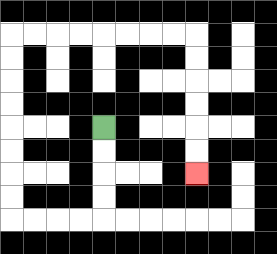{'start': '[4, 5]', 'end': '[8, 7]', 'path_directions': 'D,D,D,D,L,L,L,L,U,U,U,U,U,U,U,U,R,R,R,R,R,R,R,R,D,D,D,D,D,D', 'path_coordinates': '[[4, 5], [4, 6], [4, 7], [4, 8], [4, 9], [3, 9], [2, 9], [1, 9], [0, 9], [0, 8], [0, 7], [0, 6], [0, 5], [0, 4], [0, 3], [0, 2], [0, 1], [1, 1], [2, 1], [3, 1], [4, 1], [5, 1], [6, 1], [7, 1], [8, 1], [8, 2], [8, 3], [8, 4], [8, 5], [8, 6], [8, 7]]'}